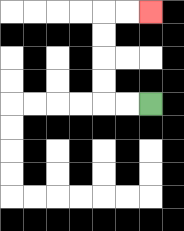{'start': '[6, 4]', 'end': '[6, 0]', 'path_directions': 'L,L,U,U,U,U,R,R', 'path_coordinates': '[[6, 4], [5, 4], [4, 4], [4, 3], [4, 2], [4, 1], [4, 0], [5, 0], [6, 0]]'}